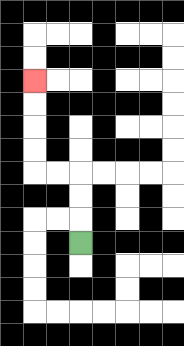{'start': '[3, 10]', 'end': '[1, 3]', 'path_directions': 'U,U,U,L,L,U,U,U,U', 'path_coordinates': '[[3, 10], [3, 9], [3, 8], [3, 7], [2, 7], [1, 7], [1, 6], [1, 5], [1, 4], [1, 3]]'}